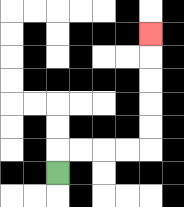{'start': '[2, 7]', 'end': '[6, 1]', 'path_directions': 'U,R,R,R,R,U,U,U,U,U', 'path_coordinates': '[[2, 7], [2, 6], [3, 6], [4, 6], [5, 6], [6, 6], [6, 5], [6, 4], [6, 3], [6, 2], [6, 1]]'}